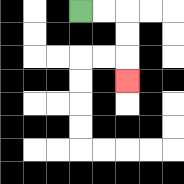{'start': '[3, 0]', 'end': '[5, 3]', 'path_directions': 'R,R,D,D,D', 'path_coordinates': '[[3, 0], [4, 0], [5, 0], [5, 1], [5, 2], [5, 3]]'}